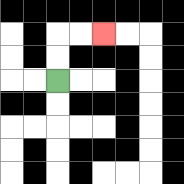{'start': '[2, 3]', 'end': '[4, 1]', 'path_directions': 'U,U,R,R', 'path_coordinates': '[[2, 3], [2, 2], [2, 1], [3, 1], [4, 1]]'}